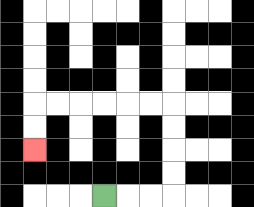{'start': '[4, 8]', 'end': '[1, 6]', 'path_directions': 'R,R,R,U,U,U,U,L,L,L,L,L,L,D,D', 'path_coordinates': '[[4, 8], [5, 8], [6, 8], [7, 8], [7, 7], [7, 6], [7, 5], [7, 4], [6, 4], [5, 4], [4, 4], [3, 4], [2, 4], [1, 4], [1, 5], [1, 6]]'}